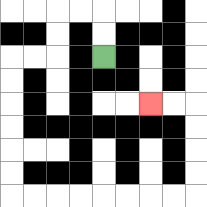{'start': '[4, 2]', 'end': '[6, 4]', 'path_directions': 'U,U,L,L,D,D,L,L,D,D,D,D,D,D,R,R,R,R,R,R,R,R,U,U,U,U,L,L', 'path_coordinates': '[[4, 2], [4, 1], [4, 0], [3, 0], [2, 0], [2, 1], [2, 2], [1, 2], [0, 2], [0, 3], [0, 4], [0, 5], [0, 6], [0, 7], [0, 8], [1, 8], [2, 8], [3, 8], [4, 8], [5, 8], [6, 8], [7, 8], [8, 8], [8, 7], [8, 6], [8, 5], [8, 4], [7, 4], [6, 4]]'}